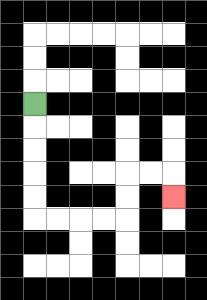{'start': '[1, 4]', 'end': '[7, 8]', 'path_directions': 'D,D,D,D,D,R,R,R,R,U,U,R,R,D', 'path_coordinates': '[[1, 4], [1, 5], [1, 6], [1, 7], [1, 8], [1, 9], [2, 9], [3, 9], [4, 9], [5, 9], [5, 8], [5, 7], [6, 7], [7, 7], [7, 8]]'}